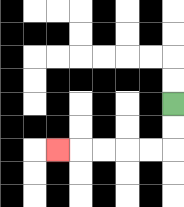{'start': '[7, 4]', 'end': '[2, 6]', 'path_directions': 'D,D,L,L,L,L,L', 'path_coordinates': '[[7, 4], [7, 5], [7, 6], [6, 6], [5, 6], [4, 6], [3, 6], [2, 6]]'}